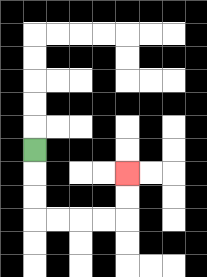{'start': '[1, 6]', 'end': '[5, 7]', 'path_directions': 'D,D,D,R,R,R,R,U,U', 'path_coordinates': '[[1, 6], [1, 7], [1, 8], [1, 9], [2, 9], [3, 9], [4, 9], [5, 9], [5, 8], [5, 7]]'}